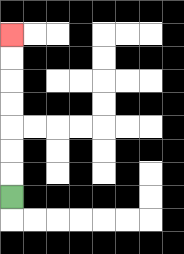{'start': '[0, 8]', 'end': '[0, 1]', 'path_directions': 'U,U,U,U,U,U,U', 'path_coordinates': '[[0, 8], [0, 7], [0, 6], [0, 5], [0, 4], [0, 3], [0, 2], [0, 1]]'}